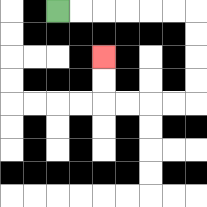{'start': '[2, 0]', 'end': '[4, 2]', 'path_directions': 'R,R,R,R,R,R,D,D,D,D,L,L,L,L,U,U', 'path_coordinates': '[[2, 0], [3, 0], [4, 0], [5, 0], [6, 0], [7, 0], [8, 0], [8, 1], [8, 2], [8, 3], [8, 4], [7, 4], [6, 4], [5, 4], [4, 4], [4, 3], [4, 2]]'}